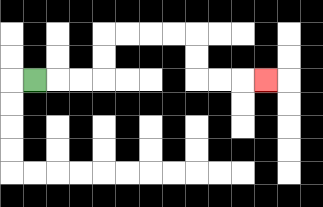{'start': '[1, 3]', 'end': '[11, 3]', 'path_directions': 'R,R,R,U,U,R,R,R,R,D,D,R,R,R', 'path_coordinates': '[[1, 3], [2, 3], [3, 3], [4, 3], [4, 2], [4, 1], [5, 1], [6, 1], [7, 1], [8, 1], [8, 2], [8, 3], [9, 3], [10, 3], [11, 3]]'}